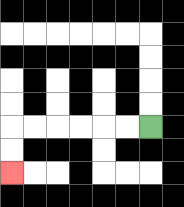{'start': '[6, 5]', 'end': '[0, 7]', 'path_directions': 'L,L,L,L,L,L,D,D', 'path_coordinates': '[[6, 5], [5, 5], [4, 5], [3, 5], [2, 5], [1, 5], [0, 5], [0, 6], [0, 7]]'}